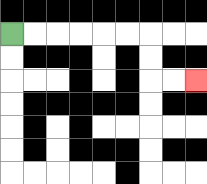{'start': '[0, 1]', 'end': '[8, 3]', 'path_directions': 'R,R,R,R,R,R,D,D,R,R', 'path_coordinates': '[[0, 1], [1, 1], [2, 1], [3, 1], [4, 1], [5, 1], [6, 1], [6, 2], [6, 3], [7, 3], [8, 3]]'}